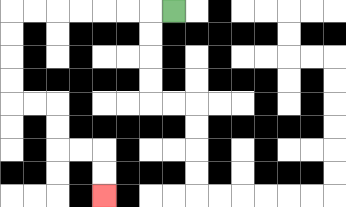{'start': '[7, 0]', 'end': '[4, 8]', 'path_directions': 'L,L,L,L,L,L,L,D,D,D,D,R,R,D,D,R,R,D,D', 'path_coordinates': '[[7, 0], [6, 0], [5, 0], [4, 0], [3, 0], [2, 0], [1, 0], [0, 0], [0, 1], [0, 2], [0, 3], [0, 4], [1, 4], [2, 4], [2, 5], [2, 6], [3, 6], [4, 6], [4, 7], [4, 8]]'}